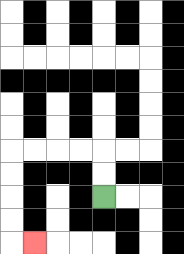{'start': '[4, 8]', 'end': '[1, 10]', 'path_directions': 'U,U,L,L,L,L,D,D,D,D,R', 'path_coordinates': '[[4, 8], [4, 7], [4, 6], [3, 6], [2, 6], [1, 6], [0, 6], [0, 7], [0, 8], [0, 9], [0, 10], [1, 10]]'}